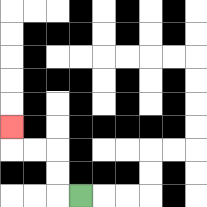{'start': '[3, 8]', 'end': '[0, 5]', 'path_directions': 'L,U,U,L,L,U', 'path_coordinates': '[[3, 8], [2, 8], [2, 7], [2, 6], [1, 6], [0, 6], [0, 5]]'}